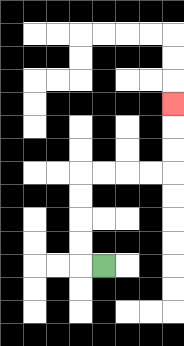{'start': '[4, 11]', 'end': '[7, 4]', 'path_directions': 'L,U,U,U,U,R,R,R,R,U,U,U', 'path_coordinates': '[[4, 11], [3, 11], [3, 10], [3, 9], [3, 8], [3, 7], [4, 7], [5, 7], [6, 7], [7, 7], [7, 6], [7, 5], [7, 4]]'}